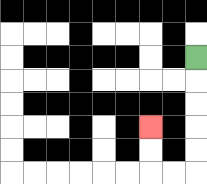{'start': '[8, 2]', 'end': '[6, 5]', 'path_directions': 'D,D,D,D,D,L,L,U,U', 'path_coordinates': '[[8, 2], [8, 3], [8, 4], [8, 5], [8, 6], [8, 7], [7, 7], [6, 7], [6, 6], [6, 5]]'}